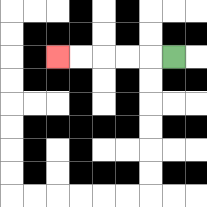{'start': '[7, 2]', 'end': '[2, 2]', 'path_directions': 'L,L,L,L,L', 'path_coordinates': '[[7, 2], [6, 2], [5, 2], [4, 2], [3, 2], [2, 2]]'}